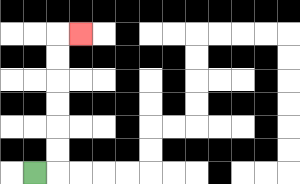{'start': '[1, 7]', 'end': '[3, 1]', 'path_directions': 'R,U,U,U,U,U,U,R', 'path_coordinates': '[[1, 7], [2, 7], [2, 6], [2, 5], [2, 4], [2, 3], [2, 2], [2, 1], [3, 1]]'}